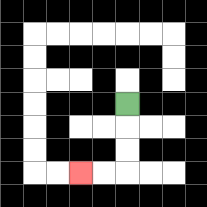{'start': '[5, 4]', 'end': '[3, 7]', 'path_directions': 'D,D,D,L,L', 'path_coordinates': '[[5, 4], [5, 5], [5, 6], [5, 7], [4, 7], [3, 7]]'}